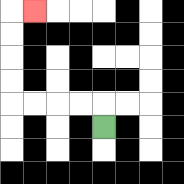{'start': '[4, 5]', 'end': '[1, 0]', 'path_directions': 'U,L,L,L,L,U,U,U,U,R', 'path_coordinates': '[[4, 5], [4, 4], [3, 4], [2, 4], [1, 4], [0, 4], [0, 3], [0, 2], [0, 1], [0, 0], [1, 0]]'}